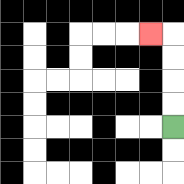{'start': '[7, 5]', 'end': '[6, 1]', 'path_directions': 'U,U,U,U,L', 'path_coordinates': '[[7, 5], [7, 4], [7, 3], [7, 2], [7, 1], [6, 1]]'}